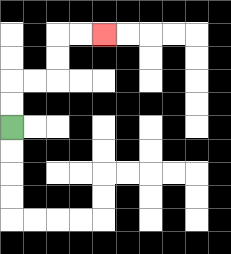{'start': '[0, 5]', 'end': '[4, 1]', 'path_directions': 'U,U,R,R,U,U,R,R', 'path_coordinates': '[[0, 5], [0, 4], [0, 3], [1, 3], [2, 3], [2, 2], [2, 1], [3, 1], [4, 1]]'}